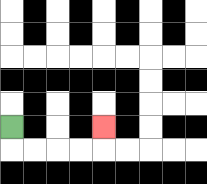{'start': '[0, 5]', 'end': '[4, 5]', 'path_directions': 'D,R,R,R,R,U', 'path_coordinates': '[[0, 5], [0, 6], [1, 6], [2, 6], [3, 6], [4, 6], [4, 5]]'}